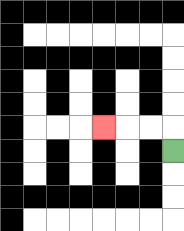{'start': '[7, 6]', 'end': '[4, 5]', 'path_directions': 'U,L,L,L', 'path_coordinates': '[[7, 6], [7, 5], [6, 5], [5, 5], [4, 5]]'}